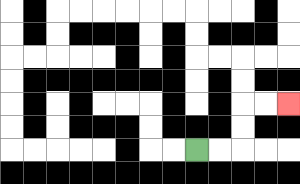{'start': '[8, 6]', 'end': '[12, 4]', 'path_directions': 'R,R,U,U,R,R', 'path_coordinates': '[[8, 6], [9, 6], [10, 6], [10, 5], [10, 4], [11, 4], [12, 4]]'}